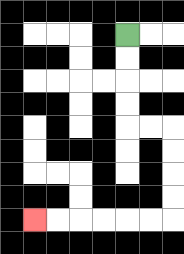{'start': '[5, 1]', 'end': '[1, 9]', 'path_directions': 'D,D,D,D,R,R,D,D,D,D,L,L,L,L,L,L', 'path_coordinates': '[[5, 1], [5, 2], [5, 3], [5, 4], [5, 5], [6, 5], [7, 5], [7, 6], [7, 7], [7, 8], [7, 9], [6, 9], [5, 9], [4, 9], [3, 9], [2, 9], [1, 9]]'}